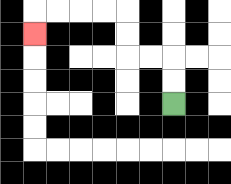{'start': '[7, 4]', 'end': '[1, 1]', 'path_directions': 'U,U,L,L,U,U,L,L,L,L,D', 'path_coordinates': '[[7, 4], [7, 3], [7, 2], [6, 2], [5, 2], [5, 1], [5, 0], [4, 0], [3, 0], [2, 0], [1, 0], [1, 1]]'}